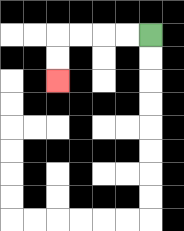{'start': '[6, 1]', 'end': '[2, 3]', 'path_directions': 'L,L,L,L,D,D', 'path_coordinates': '[[6, 1], [5, 1], [4, 1], [3, 1], [2, 1], [2, 2], [2, 3]]'}